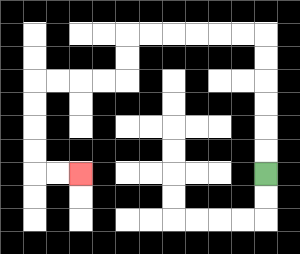{'start': '[11, 7]', 'end': '[3, 7]', 'path_directions': 'U,U,U,U,U,U,L,L,L,L,L,L,D,D,L,L,L,L,D,D,D,D,R,R', 'path_coordinates': '[[11, 7], [11, 6], [11, 5], [11, 4], [11, 3], [11, 2], [11, 1], [10, 1], [9, 1], [8, 1], [7, 1], [6, 1], [5, 1], [5, 2], [5, 3], [4, 3], [3, 3], [2, 3], [1, 3], [1, 4], [1, 5], [1, 6], [1, 7], [2, 7], [3, 7]]'}